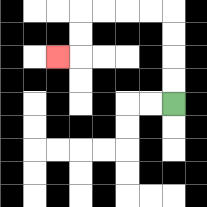{'start': '[7, 4]', 'end': '[2, 2]', 'path_directions': 'U,U,U,U,L,L,L,L,D,D,L', 'path_coordinates': '[[7, 4], [7, 3], [7, 2], [7, 1], [7, 0], [6, 0], [5, 0], [4, 0], [3, 0], [3, 1], [3, 2], [2, 2]]'}